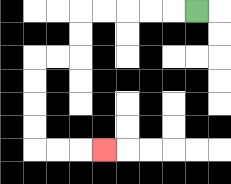{'start': '[8, 0]', 'end': '[4, 6]', 'path_directions': 'L,L,L,L,L,D,D,L,L,D,D,D,D,R,R,R', 'path_coordinates': '[[8, 0], [7, 0], [6, 0], [5, 0], [4, 0], [3, 0], [3, 1], [3, 2], [2, 2], [1, 2], [1, 3], [1, 4], [1, 5], [1, 6], [2, 6], [3, 6], [4, 6]]'}